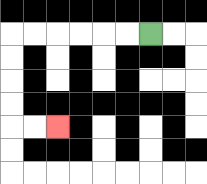{'start': '[6, 1]', 'end': '[2, 5]', 'path_directions': 'L,L,L,L,L,L,D,D,D,D,R,R', 'path_coordinates': '[[6, 1], [5, 1], [4, 1], [3, 1], [2, 1], [1, 1], [0, 1], [0, 2], [0, 3], [0, 4], [0, 5], [1, 5], [2, 5]]'}